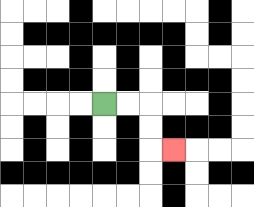{'start': '[4, 4]', 'end': '[7, 6]', 'path_directions': 'R,R,D,D,R', 'path_coordinates': '[[4, 4], [5, 4], [6, 4], [6, 5], [6, 6], [7, 6]]'}